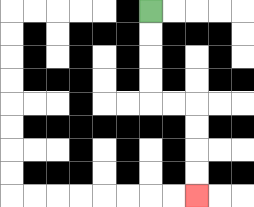{'start': '[6, 0]', 'end': '[8, 8]', 'path_directions': 'D,D,D,D,R,R,D,D,D,D', 'path_coordinates': '[[6, 0], [6, 1], [6, 2], [6, 3], [6, 4], [7, 4], [8, 4], [8, 5], [8, 6], [8, 7], [8, 8]]'}